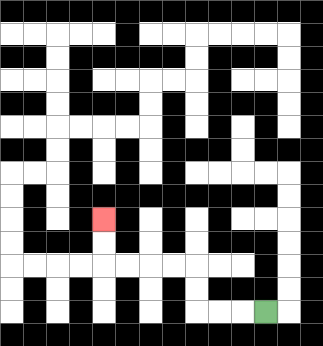{'start': '[11, 13]', 'end': '[4, 9]', 'path_directions': 'L,L,L,U,U,L,L,L,L,U,U', 'path_coordinates': '[[11, 13], [10, 13], [9, 13], [8, 13], [8, 12], [8, 11], [7, 11], [6, 11], [5, 11], [4, 11], [4, 10], [4, 9]]'}